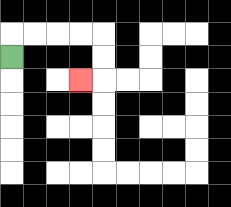{'start': '[0, 2]', 'end': '[3, 3]', 'path_directions': 'U,R,R,R,R,D,D,L', 'path_coordinates': '[[0, 2], [0, 1], [1, 1], [2, 1], [3, 1], [4, 1], [4, 2], [4, 3], [3, 3]]'}